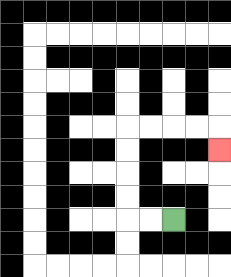{'start': '[7, 9]', 'end': '[9, 6]', 'path_directions': 'L,L,U,U,U,U,R,R,R,R,D', 'path_coordinates': '[[7, 9], [6, 9], [5, 9], [5, 8], [5, 7], [5, 6], [5, 5], [6, 5], [7, 5], [8, 5], [9, 5], [9, 6]]'}